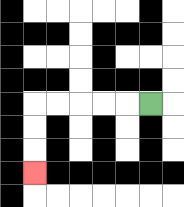{'start': '[6, 4]', 'end': '[1, 7]', 'path_directions': 'L,L,L,L,L,D,D,D', 'path_coordinates': '[[6, 4], [5, 4], [4, 4], [3, 4], [2, 4], [1, 4], [1, 5], [1, 6], [1, 7]]'}